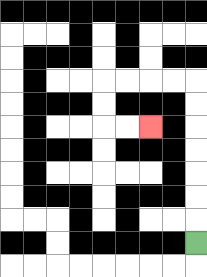{'start': '[8, 10]', 'end': '[6, 5]', 'path_directions': 'U,U,U,U,U,U,U,L,L,L,L,D,D,R,R', 'path_coordinates': '[[8, 10], [8, 9], [8, 8], [8, 7], [8, 6], [8, 5], [8, 4], [8, 3], [7, 3], [6, 3], [5, 3], [4, 3], [4, 4], [4, 5], [5, 5], [6, 5]]'}